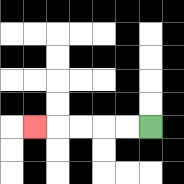{'start': '[6, 5]', 'end': '[1, 5]', 'path_directions': 'L,L,L,L,L', 'path_coordinates': '[[6, 5], [5, 5], [4, 5], [3, 5], [2, 5], [1, 5]]'}